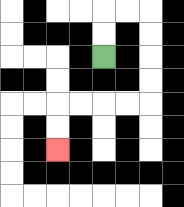{'start': '[4, 2]', 'end': '[2, 6]', 'path_directions': 'U,U,R,R,D,D,D,D,L,L,L,L,D,D', 'path_coordinates': '[[4, 2], [4, 1], [4, 0], [5, 0], [6, 0], [6, 1], [6, 2], [6, 3], [6, 4], [5, 4], [4, 4], [3, 4], [2, 4], [2, 5], [2, 6]]'}